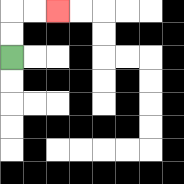{'start': '[0, 2]', 'end': '[2, 0]', 'path_directions': 'U,U,R,R', 'path_coordinates': '[[0, 2], [0, 1], [0, 0], [1, 0], [2, 0]]'}